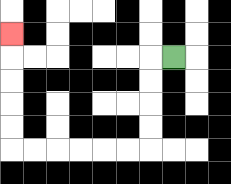{'start': '[7, 2]', 'end': '[0, 1]', 'path_directions': 'L,D,D,D,D,L,L,L,L,L,L,U,U,U,U,U', 'path_coordinates': '[[7, 2], [6, 2], [6, 3], [6, 4], [6, 5], [6, 6], [5, 6], [4, 6], [3, 6], [2, 6], [1, 6], [0, 6], [0, 5], [0, 4], [0, 3], [0, 2], [0, 1]]'}